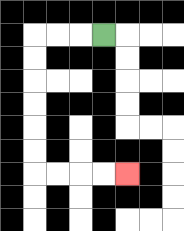{'start': '[4, 1]', 'end': '[5, 7]', 'path_directions': 'L,L,L,D,D,D,D,D,D,R,R,R,R', 'path_coordinates': '[[4, 1], [3, 1], [2, 1], [1, 1], [1, 2], [1, 3], [1, 4], [1, 5], [1, 6], [1, 7], [2, 7], [3, 7], [4, 7], [5, 7]]'}